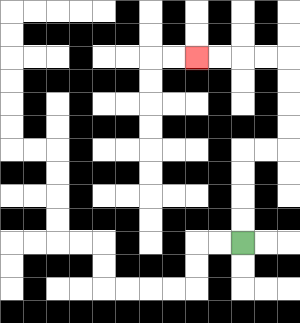{'start': '[10, 10]', 'end': '[8, 2]', 'path_directions': 'U,U,U,U,R,R,U,U,U,U,L,L,L,L', 'path_coordinates': '[[10, 10], [10, 9], [10, 8], [10, 7], [10, 6], [11, 6], [12, 6], [12, 5], [12, 4], [12, 3], [12, 2], [11, 2], [10, 2], [9, 2], [8, 2]]'}